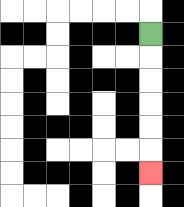{'start': '[6, 1]', 'end': '[6, 7]', 'path_directions': 'D,D,D,D,D,D', 'path_coordinates': '[[6, 1], [6, 2], [6, 3], [6, 4], [6, 5], [6, 6], [6, 7]]'}